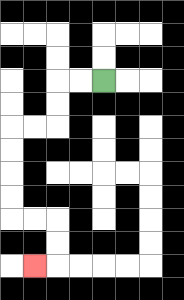{'start': '[4, 3]', 'end': '[1, 11]', 'path_directions': 'L,L,D,D,L,L,D,D,D,D,R,R,D,D,L', 'path_coordinates': '[[4, 3], [3, 3], [2, 3], [2, 4], [2, 5], [1, 5], [0, 5], [0, 6], [0, 7], [0, 8], [0, 9], [1, 9], [2, 9], [2, 10], [2, 11], [1, 11]]'}